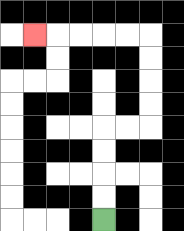{'start': '[4, 9]', 'end': '[1, 1]', 'path_directions': 'U,U,U,U,R,R,U,U,U,U,L,L,L,L,L', 'path_coordinates': '[[4, 9], [4, 8], [4, 7], [4, 6], [4, 5], [5, 5], [6, 5], [6, 4], [6, 3], [6, 2], [6, 1], [5, 1], [4, 1], [3, 1], [2, 1], [1, 1]]'}